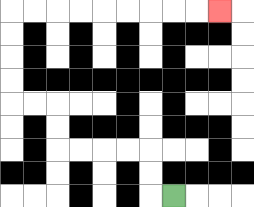{'start': '[7, 8]', 'end': '[9, 0]', 'path_directions': 'L,U,U,L,L,L,L,U,U,L,L,U,U,U,U,R,R,R,R,R,R,R,R,R', 'path_coordinates': '[[7, 8], [6, 8], [6, 7], [6, 6], [5, 6], [4, 6], [3, 6], [2, 6], [2, 5], [2, 4], [1, 4], [0, 4], [0, 3], [0, 2], [0, 1], [0, 0], [1, 0], [2, 0], [3, 0], [4, 0], [5, 0], [6, 0], [7, 0], [8, 0], [9, 0]]'}